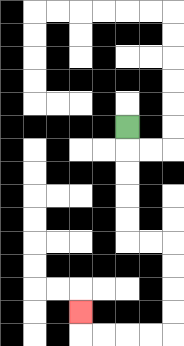{'start': '[5, 5]', 'end': '[3, 13]', 'path_directions': 'D,D,D,D,D,R,R,D,D,D,D,L,L,L,L,U', 'path_coordinates': '[[5, 5], [5, 6], [5, 7], [5, 8], [5, 9], [5, 10], [6, 10], [7, 10], [7, 11], [7, 12], [7, 13], [7, 14], [6, 14], [5, 14], [4, 14], [3, 14], [3, 13]]'}